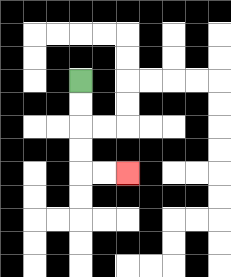{'start': '[3, 3]', 'end': '[5, 7]', 'path_directions': 'D,D,D,D,R,R', 'path_coordinates': '[[3, 3], [3, 4], [3, 5], [3, 6], [3, 7], [4, 7], [5, 7]]'}